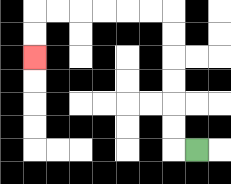{'start': '[8, 6]', 'end': '[1, 2]', 'path_directions': 'L,U,U,U,U,U,U,L,L,L,L,L,L,D,D', 'path_coordinates': '[[8, 6], [7, 6], [7, 5], [7, 4], [7, 3], [7, 2], [7, 1], [7, 0], [6, 0], [5, 0], [4, 0], [3, 0], [2, 0], [1, 0], [1, 1], [1, 2]]'}